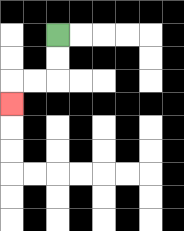{'start': '[2, 1]', 'end': '[0, 4]', 'path_directions': 'D,D,L,L,D', 'path_coordinates': '[[2, 1], [2, 2], [2, 3], [1, 3], [0, 3], [0, 4]]'}